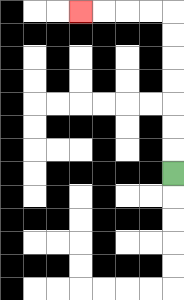{'start': '[7, 7]', 'end': '[3, 0]', 'path_directions': 'U,U,U,U,U,U,U,L,L,L,L', 'path_coordinates': '[[7, 7], [7, 6], [7, 5], [7, 4], [7, 3], [7, 2], [7, 1], [7, 0], [6, 0], [5, 0], [4, 0], [3, 0]]'}